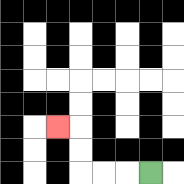{'start': '[6, 7]', 'end': '[2, 5]', 'path_directions': 'L,L,L,U,U,L', 'path_coordinates': '[[6, 7], [5, 7], [4, 7], [3, 7], [3, 6], [3, 5], [2, 5]]'}